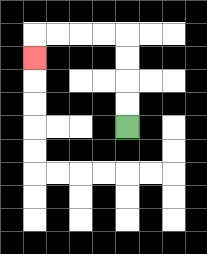{'start': '[5, 5]', 'end': '[1, 2]', 'path_directions': 'U,U,U,U,L,L,L,L,D', 'path_coordinates': '[[5, 5], [5, 4], [5, 3], [5, 2], [5, 1], [4, 1], [3, 1], [2, 1], [1, 1], [1, 2]]'}